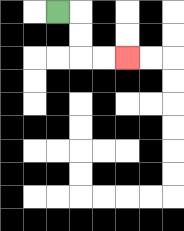{'start': '[2, 0]', 'end': '[5, 2]', 'path_directions': 'R,D,D,R,R', 'path_coordinates': '[[2, 0], [3, 0], [3, 1], [3, 2], [4, 2], [5, 2]]'}